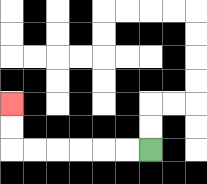{'start': '[6, 6]', 'end': '[0, 4]', 'path_directions': 'L,L,L,L,L,L,U,U', 'path_coordinates': '[[6, 6], [5, 6], [4, 6], [3, 6], [2, 6], [1, 6], [0, 6], [0, 5], [0, 4]]'}